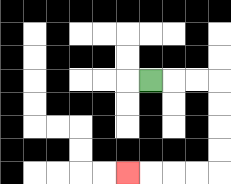{'start': '[6, 3]', 'end': '[5, 7]', 'path_directions': 'R,R,R,D,D,D,D,L,L,L,L', 'path_coordinates': '[[6, 3], [7, 3], [8, 3], [9, 3], [9, 4], [9, 5], [9, 6], [9, 7], [8, 7], [7, 7], [6, 7], [5, 7]]'}